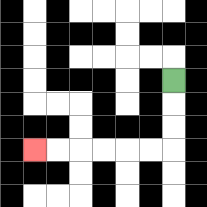{'start': '[7, 3]', 'end': '[1, 6]', 'path_directions': 'D,D,D,L,L,L,L,L,L', 'path_coordinates': '[[7, 3], [7, 4], [7, 5], [7, 6], [6, 6], [5, 6], [4, 6], [3, 6], [2, 6], [1, 6]]'}